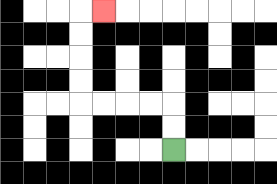{'start': '[7, 6]', 'end': '[4, 0]', 'path_directions': 'U,U,L,L,L,L,U,U,U,U,R', 'path_coordinates': '[[7, 6], [7, 5], [7, 4], [6, 4], [5, 4], [4, 4], [3, 4], [3, 3], [3, 2], [3, 1], [3, 0], [4, 0]]'}